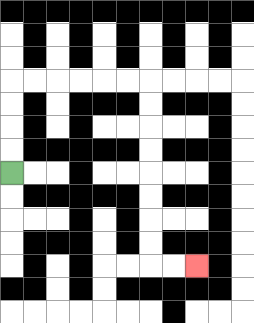{'start': '[0, 7]', 'end': '[8, 11]', 'path_directions': 'U,U,U,U,R,R,R,R,R,R,D,D,D,D,D,D,D,D,R,R', 'path_coordinates': '[[0, 7], [0, 6], [0, 5], [0, 4], [0, 3], [1, 3], [2, 3], [3, 3], [4, 3], [5, 3], [6, 3], [6, 4], [6, 5], [6, 6], [6, 7], [6, 8], [6, 9], [6, 10], [6, 11], [7, 11], [8, 11]]'}